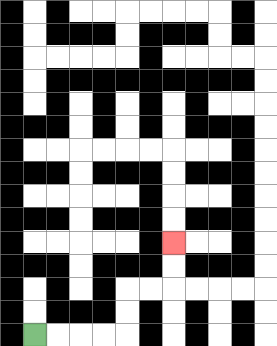{'start': '[1, 14]', 'end': '[7, 10]', 'path_directions': 'R,R,R,R,U,U,R,R,U,U', 'path_coordinates': '[[1, 14], [2, 14], [3, 14], [4, 14], [5, 14], [5, 13], [5, 12], [6, 12], [7, 12], [7, 11], [7, 10]]'}